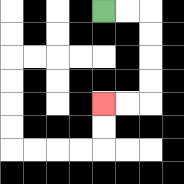{'start': '[4, 0]', 'end': '[4, 4]', 'path_directions': 'R,R,D,D,D,D,L,L', 'path_coordinates': '[[4, 0], [5, 0], [6, 0], [6, 1], [6, 2], [6, 3], [6, 4], [5, 4], [4, 4]]'}